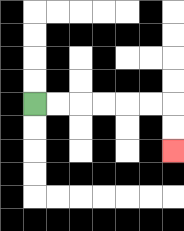{'start': '[1, 4]', 'end': '[7, 6]', 'path_directions': 'R,R,R,R,R,R,D,D', 'path_coordinates': '[[1, 4], [2, 4], [3, 4], [4, 4], [5, 4], [6, 4], [7, 4], [7, 5], [7, 6]]'}